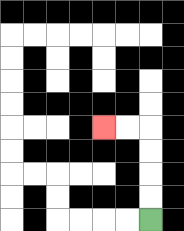{'start': '[6, 9]', 'end': '[4, 5]', 'path_directions': 'U,U,U,U,L,L', 'path_coordinates': '[[6, 9], [6, 8], [6, 7], [6, 6], [6, 5], [5, 5], [4, 5]]'}